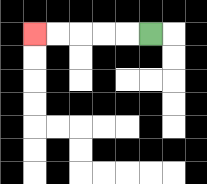{'start': '[6, 1]', 'end': '[1, 1]', 'path_directions': 'L,L,L,L,L', 'path_coordinates': '[[6, 1], [5, 1], [4, 1], [3, 1], [2, 1], [1, 1]]'}